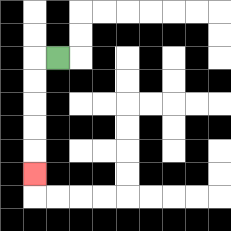{'start': '[2, 2]', 'end': '[1, 7]', 'path_directions': 'L,D,D,D,D,D', 'path_coordinates': '[[2, 2], [1, 2], [1, 3], [1, 4], [1, 5], [1, 6], [1, 7]]'}